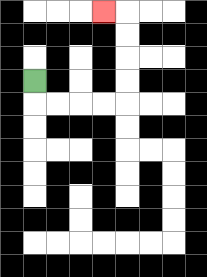{'start': '[1, 3]', 'end': '[4, 0]', 'path_directions': 'D,R,R,R,R,U,U,U,U,L', 'path_coordinates': '[[1, 3], [1, 4], [2, 4], [3, 4], [4, 4], [5, 4], [5, 3], [5, 2], [5, 1], [5, 0], [4, 0]]'}